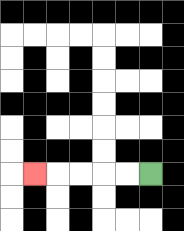{'start': '[6, 7]', 'end': '[1, 7]', 'path_directions': 'L,L,L,L,L', 'path_coordinates': '[[6, 7], [5, 7], [4, 7], [3, 7], [2, 7], [1, 7]]'}